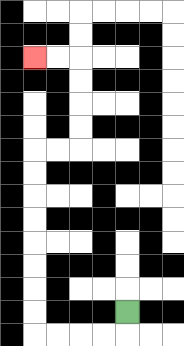{'start': '[5, 13]', 'end': '[1, 2]', 'path_directions': 'D,L,L,L,L,U,U,U,U,U,U,U,U,R,R,U,U,U,U,L,L', 'path_coordinates': '[[5, 13], [5, 14], [4, 14], [3, 14], [2, 14], [1, 14], [1, 13], [1, 12], [1, 11], [1, 10], [1, 9], [1, 8], [1, 7], [1, 6], [2, 6], [3, 6], [3, 5], [3, 4], [3, 3], [3, 2], [2, 2], [1, 2]]'}